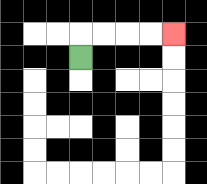{'start': '[3, 2]', 'end': '[7, 1]', 'path_directions': 'U,R,R,R,R', 'path_coordinates': '[[3, 2], [3, 1], [4, 1], [5, 1], [6, 1], [7, 1]]'}